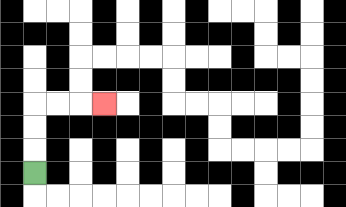{'start': '[1, 7]', 'end': '[4, 4]', 'path_directions': 'U,U,U,R,R,R', 'path_coordinates': '[[1, 7], [1, 6], [1, 5], [1, 4], [2, 4], [3, 4], [4, 4]]'}